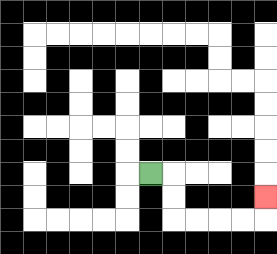{'start': '[6, 7]', 'end': '[11, 8]', 'path_directions': 'R,D,D,R,R,R,R,U', 'path_coordinates': '[[6, 7], [7, 7], [7, 8], [7, 9], [8, 9], [9, 9], [10, 9], [11, 9], [11, 8]]'}